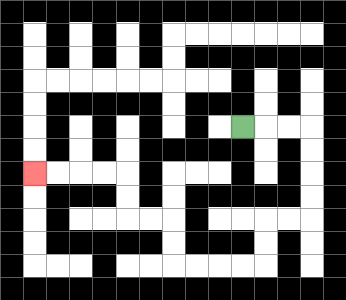{'start': '[10, 5]', 'end': '[1, 7]', 'path_directions': 'R,R,R,D,D,D,D,L,L,D,D,L,L,L,L,U,U,L,L,U,U,L,L,L,L', 'path_coordinates': '[[10, 5], [11, 5], [12, 5], [13, 5], [13, 6], [13, 7], [13, 8], [13, 9], [12, 9], [11, 9], [11, 10], [11, 11], [10, 11], [9, 11], [8, 11], [7, 11], [7, 10], [7, 9], [6, 9], [5, 9], [5, 8], [5, 7], [4, 7], [3, 7], [2, 7], [1, 7]]'}